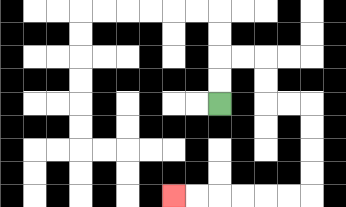{'start': '[9, 4]', 'end': '[7, 8]', 'path_directions': 'U,U,R,R,D,D,R,R,D,D,D,D,L,L,L,L,L,L', 'path_coordinates': '[[9, 4], [9, 3], [9, 2], [10, 2], [11, 2], [11, 3], [11, 4], [12, 4], [13, 4], [13, 5], [13, 6], [13, 7], [13, 8], [12, 8], [11, 8], [10, 8], [9, 8], [8, 8], [7, 8]]'}